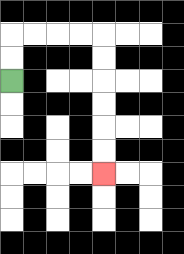{'start': '[0, 3]', 'end': '[4, 7]', 'path_directions': 'U,U,R,R,R,R,D,D,D,D,D,D', 'path_coordinates': '[[0, 3], [0, 2], [0, 1], [1, 1], [2, 1], [3, 1], [4, 1], [4, 2], [4, 3], [4, 4], [4, 5], [4, 6], [4, 7]]'}